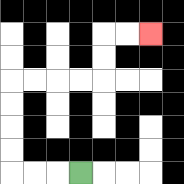{'start': '[3, 7]', 'end': '[6, 1]', 'path_directions': 'L,L,L,U,U,U,U,R,R,R,R,U,U,R,R', 'path_coordinates': '[[3, 7], [2, 7], [1, 7], [0, 7], [0, 6], [0, 5], [0, 4], [0, 3], [1, 3], [2, 3], [3, 3], [4, 3], [4, 2], [4, 1], [5, 1], [6, 1]]'}